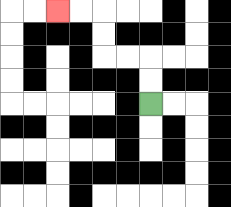{'start': '[6, 4]', 'end': '[2, 0]', 'path_directions': 'U,U,L,L,U,U,L,L', 'path_coordinates': '[[6, 4], [6, 3], [6, 2], [5, 2], [4, 2], [4, 1], [4, 0], [3, 0], [2, 0]]'}